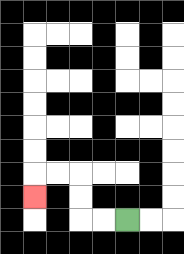{'start': '[5, 9]', 'end': '[1, 8]', 'path_directions': 'L,L,U,U,L,L,D', 'path_coordinates': '[[5, 9], [4, 9], [3, 9], [3, 8], [3, 7], [2, 7], [1, 7], [1, 8]]'}